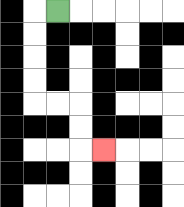{'start': '[2, 0]', 'end': '[4, 6]', 'path_directions': 'L,D,D,D,D,R,R,D,D,R', 'path_coordinates': '[[2, 0], [1, 0], [1, 1], [1, 2], [1, 3], [1, 4], [2, 4], [3, 4], [3, 5], [3, 6], [4, 6]]'}